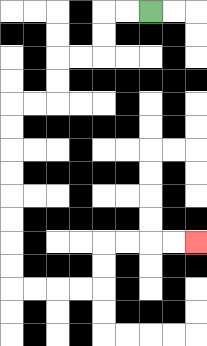{'start': '[6, 0]', 'end': '[8, 10]', 'path_directions': 'L,L,D,D,L,L,D,D,L,L,D,D,D,D,D,D,D,D,R,R,R,R,U,U,R,R,R,R', 'path_coordinates': '[[6, 0], [5, 0], [4, 0], [4, 1], [4, 2], [3, 2], [2, 2], [2, 3], [2, 4], [1, 4], [0, 4], [0, 5], [0, 6], [0, 7], [0, 8], [0, 9], [0, 10], [0, 11], [0, 12], [1, 12], [2, 12], [3, 12], [4, 12], [4, 11], [4, 10], [5, 10], [6, 10], [7, 10], [8, 10]]'}